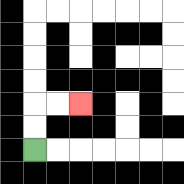{'start': '[1, 6]', 'end': '[3, 4]', 'path_directions': 'U,U,R,R', 'path_coordinates': '[[1, 6], [1, 5], [1, 4], [2, 4], [3, 4]]'}